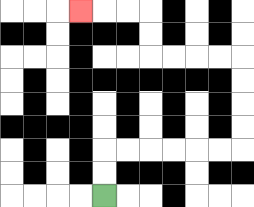{'start': '[4, 8]', 'end': '[3, 0]', 'path_directions': 'U,U,R,R,R,R,R,R,U,U,U,U,L,L,L,L,U,U,L,L,L', 'path_coordinates': '[[4, 8], [4, 7], [4, 6], [5, 6], [6, 6], [7, 6], [8, 6], [9, 6], [10, 6], [10, 5], [10, 4], [10, 3], [10, 2], [9, 2], [8, 2], [7, 2], [6, 2], [6, 1], [6, 0], [5, 0], [4, 0], [3, 0]]'}